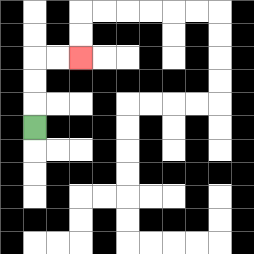{'start': '[1, 5]', 'end': '[3, 2]', 'path_directions': 'U,U,U,R,R', 'path_coordinates': '[[1, 5], [1, 4], [1, 3], [1, 2], [2, 2], [3, 2]]'}